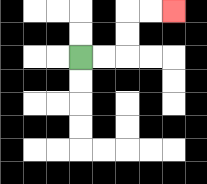{'start': '[3, 2]', 'end': '[7, 0]', 'path_directions': 'R,R,U,U,R,R', 'path_coordinates': '[[3, 2], [4, 2], [5, 2], [5, 1], [5, 0], [6, 0], [7, 0]]'}